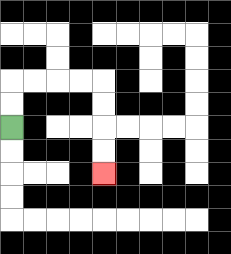{'start': '[0, 5]', 'end': '[4, 7]', 'path_directions': 'U,U,R,R,R,R,D,D,D,D', 'path_coordinates': '[[0, 5], [0, 4], [0, 3], [1, 3], [2, 3], [3, 3], [4, 3], [4, 4], [4, 5], [4, 6], [4, 7]]'}